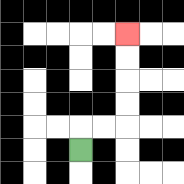{'start': '[3, 6]', 'end': '[5, 1]', 'path_directions': 'U,R,R,U,U,U,U', 'path_coordinates': '[[3, 6], [3, 5], [4, 5], [5, 5], [5, 4], [5, 3], [5, 2], [5, 1]]'}